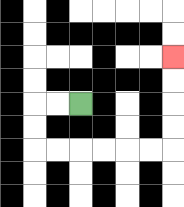{'start': '[3, 4]', 'end': '[7, 2]', 'path_directions': 'L,L,D,D,R,R,R,R,R,R,U,U,U,U', 'path_coordinates': '[[3, 4], [2, 4], [1, 4], [1, 5], [1, 6], [2, 6], [3, 6], [4, 6], [5, 6], [6, 6], [7, 6], [7, 5], [7, 4], [7, 3], [7, 2]]'}